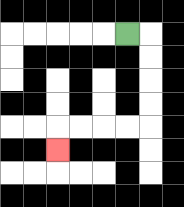{'start': '[5, 1]', 'end': '[2, 6]', 'path_directions': 'R,D,D,D,D,L,L,L,L,D', 'path_coordinates': '[[5, 1], [6, 1], [6, 2], [6, 3], [6, 4], [6, 5], [5, 5], [4, 5], [3, 5], [2, 5], [2, 6]]'}